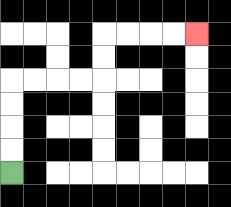{'start': '[0, 7]', 'end': '[8, 1]', 'path_directions': 'U,U,U,U,R,R,R,R,U,U,R,R,R,R', 'path_coordinates': '[[0, 7], [0, 6], [0, 5], [0, 4], [0, 3], [1, 3], [2, 3], [3, 3], [4, 3], [4, 2], [4, 1], [5, 1], [6, 1], [7, 1], [8, 1]]'}